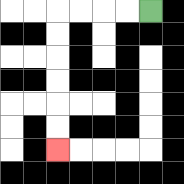{'start': '[6, 0]', 'end': '[2, 6]', 'path_directions': 'L,L,L,L,D,D,D,D,D,D', 'path_coordinates': '[[6, 0], [5, 0], [4, 0], [3, 0], [2, 0], [2, 1], [2, 2], [2, 3], [2, 4], [2, 5], [2, 6]]'}